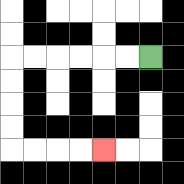{'start': '[6, 2]', 'end': '[4, 6]', 'path_directions': 'L,L,L,L,L,L,D,D,D,D,R,R,R,R', 'path_coordinates': '[[6, 2], [5, 2], [4, 2], [3, 2], [2, 2], [1, 2], [0, 2], [0, 3], [0, 4], [0, 5], [0, 6], [1, 6], [2, 6], [3, 6], [4, 6]]'}